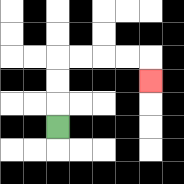{'start': '[2, 5]', 'end': '[6, 3]', 'path_directions': 'U,U,U,R,R,R,R,D', 'path_coordinates': '[[2, 5], [2, 4], [2, 3], [2, 2], [3, 2], [4, 2], [5, 2], [6, 2], [6, 3]]'}